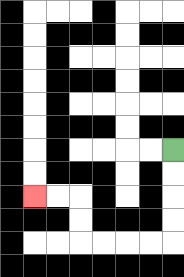{'start': '[7, 6]', 'end': '[1, 8]', 'path_directions': 'D,D,D,D,L,L,L,L,U,U,L,L', 'path_coordinates': '[[7, 6], [7, 7], [7, 8], [7, 9], [7, 10], [6, 10], [5, 10], [4, 10], [3, 10], [3, 9], [3, 8], [2, 8], [1, 8]]'}